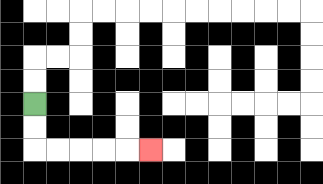{'start': '[1, 4]', 'end': '[6, 6]', 'path_directions': 'D,D,R,R,R,R,R', 'path_coordinates': '[[1, 4], [1, 5], [1, 6], [2, 6], [3, 6], [4, 6], [5, 6], [6, 6]]'}